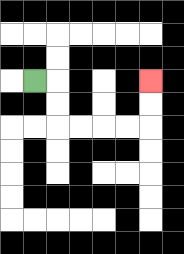{'start': '[1, 3]', 'end': '[6, 3]', 'path_directions': 'R,D,D,R,R,R,R,U,U', 'path_coordinates': '[[1, 3], [2, 3], [2, 4], [2, 5], [3, 5], [4, 5], [5, 5], [6, 5], [6, 4], [6, 3]]'}